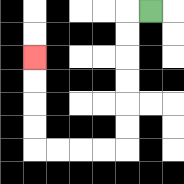{'start': '[6, 0]', 'end': '[1, 2]', 'path_directions': 'L,D,D,D,D,D,D,L,L,L,L,U,U,U,U', 'path_coordinates': '[[6, 0], [5, 0], [5, 1], [5, 2], [5, 3], [5, 4], [5, 5], [5, 6], [4, 6], [3, 6], [2, 6], [1, 6], [1, 5], [1, 4], [1, 3], [1, 2]]'}